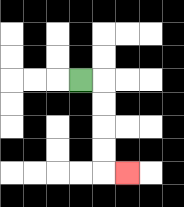{'start': '[3, 3]', 'end': '[5, 7]', 'path_directions': 'R,D,D,D,D,R', 'path_coordinates': '[[3, 3], [4, 3], [4, 4], [4, 5], [4, 6], [4, 7], [5, 7]]'}